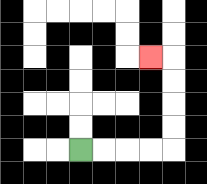{'start': '[3, 6]', 'end': '[6, 2]', 'path_directions': 'R,R,R,R,U,U,U,U,L', 'path_coordinates': '[[3, 6], [4, 6], [5, 6], [6, 6], [7, 6], [7, 5], [7, 4], [7, 3], [7, 2], [6, 2]]'}